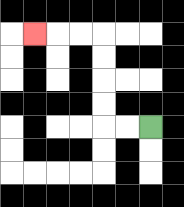{'start': '[6, 5]', 'end': '[1, 1]', 'path_directions': 'L,L,U,U,U,U,L,L,L', 'path_coordinates': '[[6, 5], [5, 5], [4, 5], [4, 4], [4, 3], [4, 2], [4, 1], [3, 1], [2, 1], [1, 1]]'}